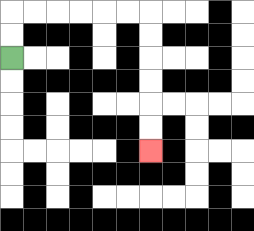{'start': '[0, 2]', 'end': '[6, 6]', 'path_directions': 'U,U,R,R,R,R,R,R,D,D,D,D,D,D', 'path_coordinates': '[[0, 2], [0, 1], [0, 0], [1, 0], [2, 0], [3, 0], [4, 0], [5, 0], [6, 0], [6, 1], [6, 2], [6, 3], [6, 4], [6, 5], [6, 6]]'}